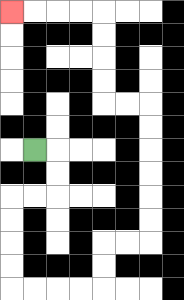{'start': '[1, 6]', 'end': '[0, 0]', 'path_directions': 'R,D,D,L,L,D,D,D,D,R,R,R,R,U,U,R,R,U,U,U,U,U,U,L,L,U,U,U,U,L,L,L,L', 'path_coordinates': '[[1, 6], [2, 6], [2, 7], [2, 8], [1, 8], [0, 8], [0, 9], [0, 10], [0, 11], [0, 12], [1, 12], [2, 12], [3, 12], [4, 12], [4, 11], [4, 10], [5, 10], [6, 10], [6, 9], [6, 8], [6, 7], [6, 6], [6, 5], [6, 4], [5, 4], [4, 4], [4, 3], [4, 2], [4, 1], [4, 0], [3, 0], [2, 0], [1, 0], [0, 0]]'}